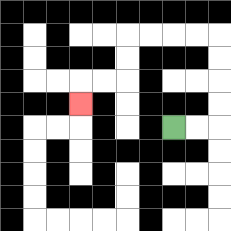{'start': '[7, 5]', 'end': '[3, 4]', 'path_directions': 'R,R,U,U,U,U,L,L,L,L,D,D,L,L,D', 'path_coordinates': '[[7, 5], [8, 5], [9, 5], [9, 4], [9, 3], [9, 2], [9, 1], [8, 1], [7, 1], [6, 1], [5, 1], [5, 2], [5, 3], [4, 3], [3, 3], [3, 4]]'}